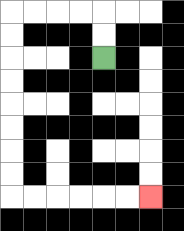{'start': '[4, 2]', 'end': '[6, 8]', 'path_directions': 'U,U,L,L,L,L,D,D,D,D,D,D,D,D,R,R,R,R,R,R', 'path_coordinates': '[[4, 2], [4, 1], [4, 0], [3, 0], [2, 0], [1, 0], [0, 0], [0, 1], [0, 2], [0, 3], [0, 4], [0, 5], [0, 6], [0, 7], [0, 8], [1, 8], [2, 8], [3, 8], [4, 8], [5, 8], [6, 8]]'}